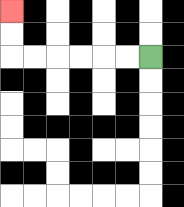{'start': '[6, 2]', 'end': '[0, 0]', 'path_directions': 'L,L,L,L,L,L,U,U', 'path_coordinates': '[[6, 2], [5, 2], [4, 2], [3, 2], [2, 2], [1, 2], [0, 2], [0, 1], [0, 0]]'}